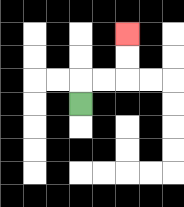{'start': '[3, 4]', 'end': '[5, 1]', 'path_directions': 'U,R,R,U,U', 'path_coordinates': '[[3, 4], [3, 3], [4, 3], [5, 3], [5, 2], [5, 1]]'}